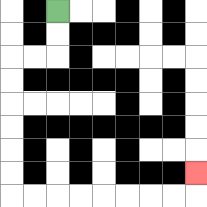{'start': '[2, 0]', 'end': '[8, 7]', 'path_directions': 'D,D,L,L,D,D,D,D,D,D,R,R,R,R,R,R,R,R,U', 'path_coordinates': '[[2, 0], [2, 1], [2, 2], [1, 2], [0, 2], [0, 3], [0, 4], [0, 5], [0, 6], [0, 7], [0, 8], [1, 8], [2, 8], [3, 8], [4, 8], [5, 8], [6, 8], [7, 8], [8, 8], [8, 7]]'}